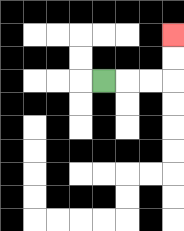{'start': '[4, 3]', 'end': '[7, 1]', 'path_directions': 'R,R,R,U,U', 'path_coordinates': '[[4, 3], [5, 3], [6, 3], [7, 3], [7, 2], [7, 1]]'}